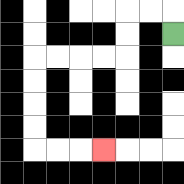{'start': '[7, 1]', 'end': '[4, 6]', 'path_directions': 'U,L,L,D,D,L,L,L,L,D,D,D,D,R,R,R', 'path_coordinates': '[[7, 1], [7, 0], [6, 0], [5, 0], [5, 1], [5, 2], [4, 2], [3, 2], [2, 2], [1, 2], [1, 3], [1, 4], [1, 5], [1, 6], [2, 6], [3, 6], [4, 6]]'}